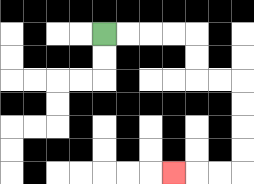{'start': '[4, 1]', 'end': '[7, 7]', 'path_directions': 'R,R,R,R,D,D,R,R,D,D,D,D,L,L,L', 'path_coordinates': '[[4, 1], [5, 1], [6, 1], [7, 1], [8, 1], [8, 2], [8, 3], [9, 3], [10, 3], [10, 4], [10, 5], [10, 6], [10, 7], [9, 7], [8, 7], [7, 7]]'}